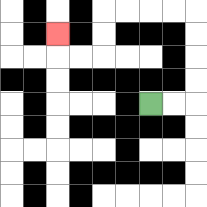{'start': '[6, 4]', 'end': '[2, 1]', 'path_directions': 'R,R,U,U,U,U,L,L,L,L,D,D,L,L,U', 'path_coordinates': '[[6, 4], [7, 4], [8, 4], [8, 3], [8, 2], [8, 1], [8, 0], [7, 0], [6, 0], [5, 0], [4, 0], [4, 1], [4, 2], [3, 2], [2, 2], [2, 1]]'}